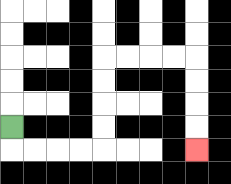{'start': '[0, 5]', 'end': '[8, 6]', 'path_directions': 'D,R,R,R,R,U,U,U,U,R,R,R,R,D,D,D,D', 'path_coordinates': '[[0, 5], [0, 6], [1, 6], [2, 6], [3, 6], [4, 6], [4, 5], [4, 4], [4, 3], [4, 2], [5, 2], [6, 2], [7, 2], [8, 2], [8, 3], [8, 4], [8, 5], [8, 6]]'}